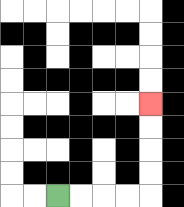{'start': '[2, 8]', 'end': '[6, 4]', 'path_directions': 'R,R,R,R,U,U,U,U', 'path_coordinates': '[[2, 8], [3, 8], [4, 8], [5, 8], [6, 8], [6, 7], [6, 6], [6, 5], [6, 4]]'}